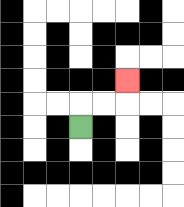{'start': '[3, 5]', 'end': '[5, 3]', 'path_directions': 'U,R,R,U', 'path_coordinates': '[[3, 5], [3, 4], [4, 4], [5, 4], [5, 3]]'}